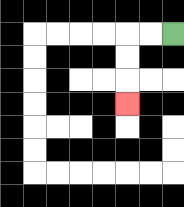{'start': '[7, 1]', 'end': '[5, 4]', 'path_directions': 'L,L,D,D,D', 'path_coordinates': '[[7, 1], [6, 1], [5, 1], [5, 2], [5, 3], [5, 4]]'}